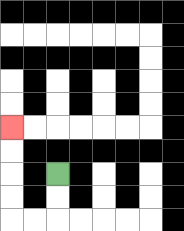{'start': '[2, 7]', 'end': '[0, 5]', 'path_directions': 'D,D,L,L,U,U,U,U', 'path_coordinates': '[[2, 7], [2, 8], [2, 9], [1, 9], [0, 9], [0, 8], [0, 7], [0, 6], [0, 5]]'}